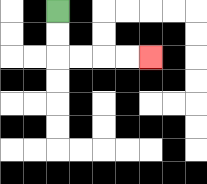{'start': '[2, 0]', 'end': '[6, 2]', 'path_directions': 'D,D,R,R,R,R', 'path_coordinates': '[[2, 0], [2, 1], [2, 2], [3, 2], [4, 2], [5, 2], [6, 2]]'}